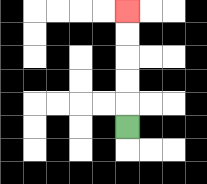{'start': '[5, 5]', 'end': '[5, 0]', 'path_directions': 'U,U,U,U,U', 'path_coordinates': '[[5, 5], [5, 4], [5, 3], [5, 2], [5, 1], [5, 0]]'}